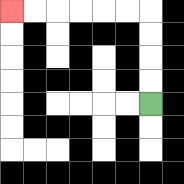{'start': '[6, 4]', 'end': '[0, 0]', 'path_directions': 'U,U,U,U,L,L,L,L,L,L', 'path_coordinates': '[[6, 4], [6, 3], [6, 2], [6, 1], [6, 0], [5, 0], [4, 0], [3, 0], [2, 0], [1, 0], [0, 0]]'}